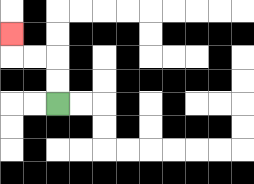{'start': '[2, 4]', 'end': '[0, 1]', 'path_directions': 'U,U,L,L,U', 'path_coordinates': '[[2, 4], [2, 3], [2, 2], [1, 2], [0, 2], [0, 1]]'}